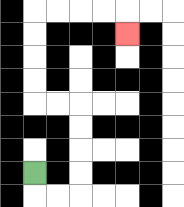{'start': '[1, 7]', 'end': '[5, 1]', 'path_directions': 'D,R,R,U,U,U,U,L,L,U,U,U,U,R,R,R,R,D', 'path_coordinates': '[[1, 7], [1, 8], [2, 8], [3, 8], [3, 7], [3, 6], [3, 5], [3, 4], [2, 4], [1, 4], [1, 3], [1, 2], [1, 1], [1, 0], [2, 0], [3, 0], [4, 0], [5, 0], [5, 1]]'}